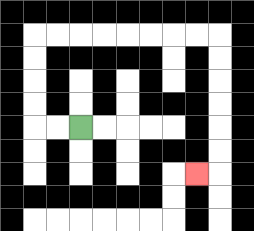{'start': '[3, 5]', 'end': '[8, 7]', 'path_directions': 'L,L,U,U,U,U,R,R,R,R,R,R,R,R,D,D,D,D,D,D,L', 'path_coordinates': '[[3, 5], [2, 5], [1, 5], [1, 4], [1, 3], [1, 2], [1, 1], [2, 1], [3, 1], [4, 1], [5, 1], [6, 1], [7, 1], [8, 1], [9, 1], [9, 2], [9, 3], [9, 4], [9, 5], [9, 6], [9, 7], [8, 7]]'}